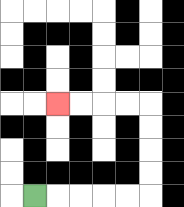{'start': '[1, 8]', 'end': '[2, 4]', 'path_directions': 'R,R,R,R,R,U,U,U,U,L,L,L,L', 'path_coordinates': '[[1, 8], [2, 8], [3, 8], [4, 8], [5, 8], [6, 8], [6, 7], [6, 6], [6, 5], [6, 4], [5, 4], [4, 4], [3, 4], [2, 4]]'}